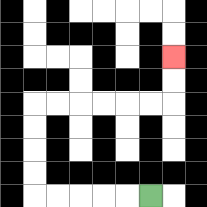{'start': '[6, 8]', 'end': '[7, 2]', 'path_directions': 'L,L,L,L,L,U,U,U,U,R,R,R,R,R,R,U,U', 'path_coordinates': '[[6, 8], [5, 8], [4, 8], [3, 8], [2, 8], [1, 8], [1, 7], [1, 6], [1, 5], [1, 4], [2, 4], [3, 4], [4, 4], [5, 4], [6, 4], [7, 4], [7, 3], [7, 2]]'}